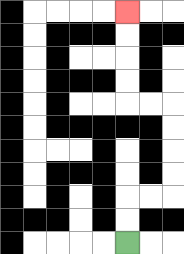{'start': '[5, 10]', 'end': '[5, 0]', 'path_directions': 'U,U,R,R,U,U,U,U,L,L,U,U,U,U', 'path_coordinates': '[[5, 10], [5, 9], [5, 8], [6, 8], [7, 8], [7, 7], [7, 6], [7, 5], [7, 4], [6, 4], [5, 4], [5, 3], [5, 2], [5, 1], [5, 0]]'}